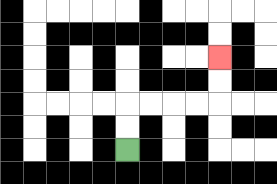{'start': '[5, 6]', 'end': '[9, 2]', 'path_directions': 'U,U,R,R,R,R,U,U', 'path_coordinates': '[[5, 6], [5, 5], [5, 4], [6, 4], [7, 4], [8, 4], [9, 4], [9, 3], [9, 2]]'}